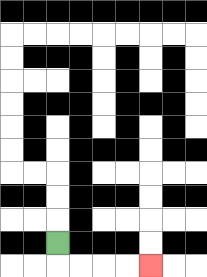{'start': '[2, 10]', 'end': '[6, 11]', 'path_directions': 'D,R,R,R,R', 'path_coordinates': '[[2, 10], [2, 11], [3, 11], [4, 11], [5, 11], [6, 11]]'}